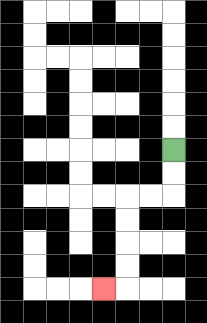{'start': '[7, 6]', 'end': '[4, 12]', 'path_directions': 'D,D,L,L,D,D,D,D,L', 'path_coordinates': '[[7, 6], [7, 7], [7, 8], [6, 8], [5, 8], [5, 9], [5, 10], [5, 11], [5, 12], [4, 12]]'}